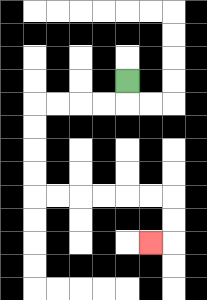{'start': '[5, 3]', 'end': '[6, 10]', 'path_directions': 'D,L,L,L,L,D,D,D,D,R,R,R,R,R,R,D,D,L', 'path_coordinates': '[[5, 3], [5, 4], [4, 4], [3, 4], [2, 4], [1, 4], [1, 5], [1, 6], [1, 7], [1, 8], [2, 8], [3, 8], [4, 8], [5, 8], [6, 8], [7, 8], [7, 9], [7, 10], [6, 10]]'}